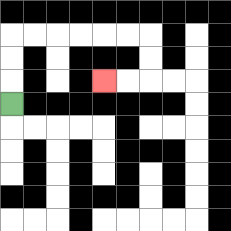{'start': '[0, 4]', 'end': '[4, 3]', 'path_directions': 'U,U,U,R,R,R,R,R,R,D,D,L,L', 'path_coordinates': '[[0, 4], [0, 3], [0, 2], [0, 1], [1, 1], [2, 1], [3, 1], [4, 1], [5, 1], [6, 1], [6, 2], [6, 3], [5, 3], [4, 3]]'}